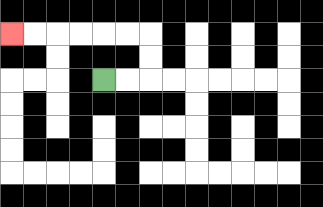{'start': '[4, 3]', 'end': '[0, 1]', 'path_directions': 'R,R,U,U,L,L,L,L,L,L', 'path_coordinates': '[[4, 3], [5, 3], [6, 3], [6, 2], [6, 1], [5, 1], [4, 1], [3, 1], [2, 1], [1, 1], [0, 1]]'}